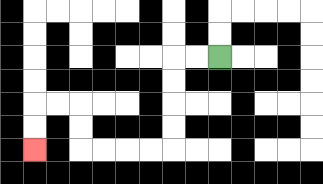{'start': '[9, 2]', 'end': '[1, 6]', 'path_directions': 'L,L,D,D,D,D,L,L,L,L,U,U,L,L,D,D', 'path_coordinates': '[[9, 2], [8, 2], [7, 2], [7, 3], [7, 4], [7, 5], [7, 6], [6, 6], [5, 6], [4, 6], [3, 6], [3, 5], [3, 4], [2, 4], [1, 4], [1, 5], [1, 6]]'}